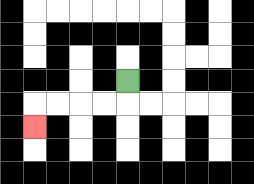{'start': '[5, 3]', 'end': '[1, 5]', 'path_directions': 'D,L,L,L,L,D', 'path_coordinates': '[[5, 3], [5, 4], [4, 4], [3, 4], [2, 4], [1, 4], [1, 5]]'}